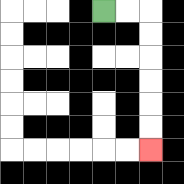{'start': '[4, 0]', 'end': '[6, 6]', 'path_directions': 'R,R,D,D,D,D,D,D', 'path_coordinates': '[[4, 0], [5, 0], [6, 0], [6, 1], [6, 2], [6, 3], [6, 4], [6, 5], [6, 6]]'}